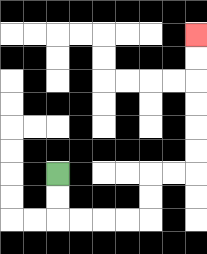{'start': '[2, 7]', 'end': '[8, 1]', 'path_directions': 'D,D,R,R,R,R,U,U,R,R,U,U,U,U,U,U', 'path_coordinates': '[[2, 7], [2, 8], [2, 9], [3, 9], [4, 9], [5, 9], [6, 9], [6, 8], [6, 7], [7, 7], [8, 7], [8, 6], [8, 5], [8, 4], [8, 3], [8, 2], [8, 1]]'}